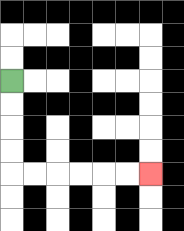{'start': '[0, 3]', 'end': '[6, 7]', 'path_directions': 'D,D,D,D,R,R,R,R,R,R', 'path_coordinates': '[[0, 3], [0, 4], [0, 5], [0, 6], [0, 7], [1, 7], [2, 7], [3, 7], [4, 7], [5, 7], [6, 7]]'}